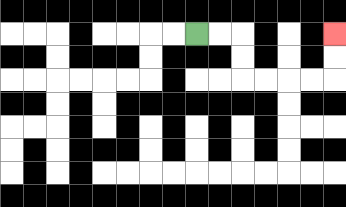{'start': '[8, 1]', 'end': '[14, 1]', 'path_directions': 'R,R,D,D,R,R,R,R,U,U', 'path_coordinates': '[[8, 1], [9, 1], [10, 1], [10, 2], [10, 3], [11, 3], [12, 3], [13, 3], [14, 3], [14, 2], [14, 1]]'}